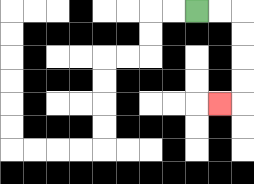{'start': '[8, 0]', 'end': '[9, 4]', 'path_directions': 'R,R,D,D,D,D,L', 'path_coordinates': '[[8, 0], [9, 0], [10, 0], [10, 1], [10, 2], [10, 3], [10, 4], [9, 4]]'}